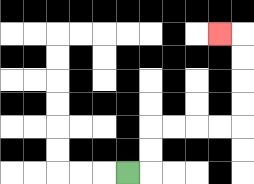{'start': '[5, 7]', 'end': '[9, 1]', 'path_directions': 'R,U,U,R,R,R,R,U,U,U,U,L', 'path_coordinates': '[[5, 7], [6, 7], [6, 6], [6, 5], [7, 5], [8, 5], [9, 5], [10, 5], [10, 4], [10, 3], [10, 2], [10, 1], [9, 1]]'}